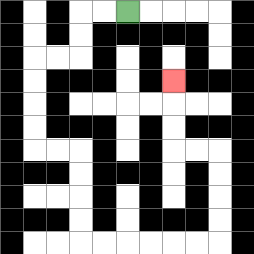{'start': '[5, 0]', 'end': '[7, 3]', 'path_directions': 'L,L,D,D,L,L,D,D,D,D,R,R,D,D,D,D,R,R,R,R,R,R,U,U,U,U,L,L,U,U,U', 'path_coordinates': '[[5, 0], [4, 0], [3, 0], [3, 1], [3, 2], [2, 2], [1, 2], [1, 3], [1, 4], [1, 5], [1, 6], [2, 6], [3, 6], [3, 7], [3, 8], [3, 9], [3, 10], [4, 10], [5, 10], [6, 10], [7, 10], [8, 10], [9, 10], [9, 9], [9, 8], [9, 7], [9, 6], [8, 6], [7, 6], [7, 5], [7, 4], [7, 3]]'}